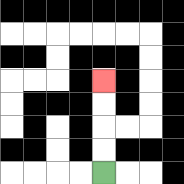{'start': '[4, 7]', 'end': '[4, 3]', 'path_directions': 'U,U,U,U', 'path_coordinates': '[[4, 7], [4, 6], [4, 5], [4, 4], [4, 3]]'}